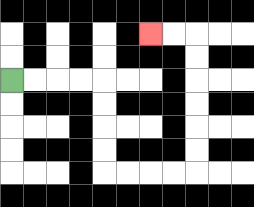{'start': '[0, 3]', 'end': '[6, 1]', 'path_directions': 'R,R,R,R,D,D,D,D,R,R,R,R,U,U,U,U,U,U,L,L', 'path_coordinates': '[[0, 3], [1, 3], [2, 3], [3, 3], [4, 3], [4, 4], [4, 5], [4, 6], [4, 7], [5, 7], [6, 7], [7, 7], [8, 7], [8, 6], [8, 5], [8, 4], [8, 3], [8, 2], [8, 1], [7, 1], [6, 1]]'}